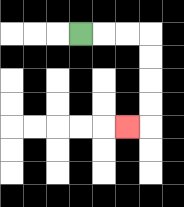{'start': '[3, 1]', 'end': '[5, 5]', 'path_directions': 'R,R,R,D,D,D,D,L', 'path_coordinates': '[[3, 1], [4, 1], [5, 1], [6, 1], [6, 2], [6, 3], [6, 4], [6, 5], [5, 5]]'}